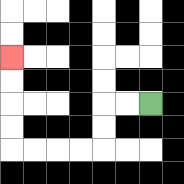{'start': '[6, 4]', 'end': '[0, 2]', 'path_directions': 'L,L,D,D,L,L,L,L,U,U,U,U', 'path_coordinates': '[[6, 4], [5, 4], [4, 4], [4, 5], [4, 6], [3, 6], [2, 6], [1, 6], [0, 6], [0, 5], [0, 4], [0, 3], [0, 2]]'}